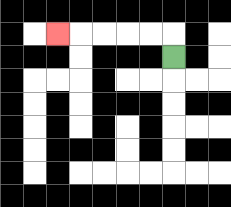{'start': '[7, 2]', 'end': '[2, 1]', 'path_directions': 'U,L,L,L,L,L', 'path_coordinates': '[[7, 2], [7, 1], [6, 1], [5, 1], [4, 1], [3, 1], [2, 1]]'}